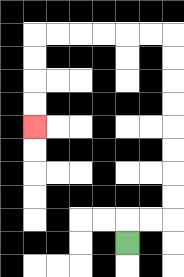{'start': '[5, 10]', 'end': '[1, 5]', 'path_directions': 'U,R,R,U,U,U,U,U,U,U,U,L,L,L,L,L,L,D,D,D,D', 'path_coordinates': '[[5, 10], [5, 9], [6, 9], [7, 9], [7, 8], [7, 7], [7, 6], [7, 5], [7, 4], [7, 3], [7, 2], [7, 1], [6, 1], [5, 1], [4, 1], [3, 1], [2, 1], [1, 1], [1, 2], [1, 3], [1, 4], [1, 5]]'}